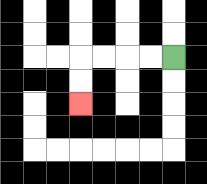{'start': '[7, 2]', 'end': '[3, 4]', 'path_directions': 'L,L,L,L,D,D', 'path_coordinates': '[[7, 2], [6, 2], [5, 2], [4, 2], [3, 2], [3, 3], [3, 4]]'}